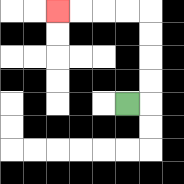{'start': '[5, 4]', 'end': '[2, 0]', 'path_directions': 'R,U,U,U,U,L,L,L,L', 'path_coordinates': '[[5, 4], [6, 4], [6, 3], [6, 2], [6, 1], [6, 0], [5, 0], [4, 0], [3, 0], [2, 0]]'}